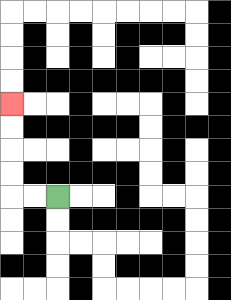{'start': '[2, 8]', 'end': '[0, 4]', 'path_directions': 'L,L,U,U,U,U', 'path_coordinates': '[[2, 8], [1, 8], [0, 8], [0, 7], [0, 6], [0, 5], [0, 4]]'}